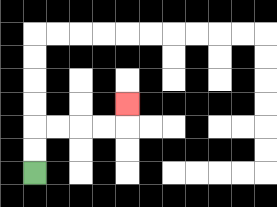{'start': '[1, 7]', 'end': '[5, 4]', 'path_directions': 'U,U,R,R,R,R,U', 'path_coordinates': '[[1, 7], [1, 6], [1, 5], [2, 5], [3, 5], [4, 5], [5, 5], [5, 4]]'}